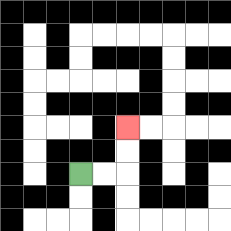{'start': '[3, 7]', 'end': '[5, 5]', 'path_directions': 'R,R,U,U', 'path_coordinates': '[[3, 7], [4, 7], [5, 7], [5, 6], [5, 5]]'}